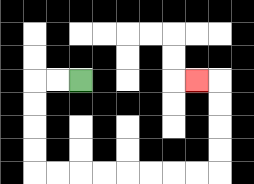{'start': '[3, 3]', 'end': '[8, 3]', 'path_directions': 'L,L,D,D,D,D,R,R,R,R,R,R,R,R,U,U,U,U,L', 'path_coordinates': '[[3, 3], [2, 3], [1, 3], [1, 4], [1, 5], [1, 6], [1, 7], [2, 7], [3, 7], [4, 7], [5, 7], [6, 7], [7, 7], [8, 7], [9, 7], [9, 6], [9, 5], [9, 4], [9, 3], [8, 3]]'}